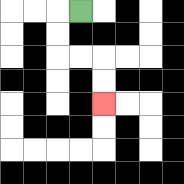{'start': '[3, 0]', 'end': '[4, 4]', 'path_directions': 'L,D,D,R,R,D,D', 'path_coordinates': '[[3, 0], [2, 0], [2, 1], [2, 2], [3, 2], [4, 2], [4, 3], [4, 4]]'}